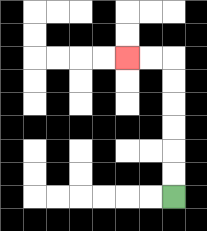{'start': '[7, 8]', 'end': '[5, 2]', 'path_directions': 'U,U,U,U,U,U,L,L', 'path_coordinates': '[[7, 8], [7, 7], [7, 6], [7, 5], [7, 4], [7, 3], [7, 2], [6, 2], [5, 2]]'}